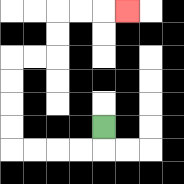{'start': '[4, 5]', 'end': '[5, 0]', 'path_directions': 'D,L,L,L,L,U,U,U,U,R,R,U,U,R,R,R', 'path_coordinates': '[[4, 5], [4, 6], [3, 6], [2, 6], [1, 6], [0, 6], [0, 5], [0, 4], [0, 3], [0, 2], [1, 2], [2, 2], [2, 1], [2, 0], [3, 0], [4, 0], [5, 0]]'}